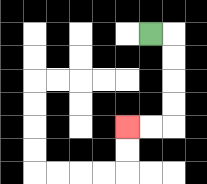{'start': '[6, 1]', 'end': '[5, 5]', 'path_directions': 'R,D,D,D,D,L,L', 'path_coordinates': '[[6, 1], [7, 1], [7, 2], [7, 3], [7, 4], [7, 5], [6, 5], [5, 5]]'}